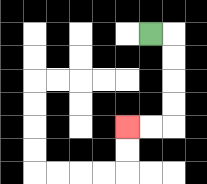{'start': '[6, 1]', 'end': '[5, 5]', 'path_directions': 'R,D,D,D,D,L,L', 'path_coordinates': '[[6, 1], [7, 1], [7, 2], [7, 3], [7, 4], [7, 5], [6, 5], [5, 5]]'}